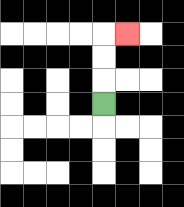{'start': '[4, 4]', 'end': '[5, 1]', 'path_directions': 'U,U,U,R', 'path_coordinates': '[[4, 4], [4, 3], [4, 2], [4, 1], [5, 1]]'}